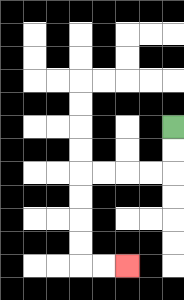{'start': '[7, 5]', 'end': '[5, 11]', 'path_directions': 'D,D,L,L,L,L,D,D,D,D,R,R', 'path_coordinates': '[[7, 5], [7, 6], [7, 7], [6, 7], [5, 7], [4, 7], [3, 7], [3, 8], [3, 9], [3, 10], [3, 11], [4, 11], [5, 11]]'}